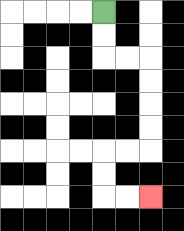{'start': '[4, 0]', 'end': '[6, 8]', 'path_directions': 'D,D,R,R,D,D,D,D,L,L,D,D,R,R', 'path_coordinates': '[[4, 0], [4, 1], [4, 2], [5, 2], [6, 2], [6, 3], [6, 4], [6, 5], [6, 6], [5, 6], [4, 6], [4, 7], [4, 8], [5, 8], [6, 8]]'}